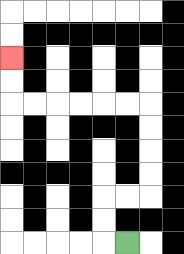{'start': '[5, 10]', 'end': '[0, 2]', 'path_directions': 'L,U,U,R,R,U,U,U,U,L,L,L,L,L,L,U,U', 'path_coordinates': '[[5, 10], [4, 10], [4, 9], [4, 8], [5, 8], [6, 8], [6, 7], [6, 6], [6, 5], [6, 4], [5, 4], [4, 4], [3, 4], [2, 4], [1, 4], [0, 4], [0, 3], [0, 2]]'}